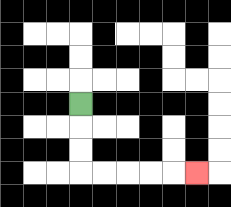{'start': '[3, 4]', 'end': '[8, 7]', 'path_directions': 'D,D,D,R,R,R,R,R', 'path_coordinates': '[[3, 4], [3, 5], [3, 6], [3, 7], [4, 7], [5, 7], [6, 7], [7, 7], [8, 7]]'}